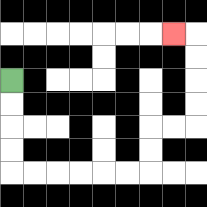{'start': '[0, 3]', 'end': '[7, 1]', 'path_directions': 'D,D,D,D,R,R,R,R,R,R,U,U,R,R,U,U,U,U,L', 'path_coordinates': '[[0, 3], [0, 4], [0, 5], [0, 6], [0, 7], [1, 7], [2, 7], [3, 7], [4, 7], [5, 7], [6, 7], [6, 6], [6, 5], [7, 5], [8, 5], [8, 4], [8, 3], [8, 2], [8, 1], [7, 1]]'}